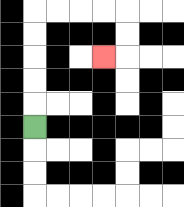{'start': '[1, 5]', 'end': '[4, 2]', 'path_directions': 'U,U,U,U,U,R,R,R,R,D,D,L', 'path_coordinates': '[[1, 5], [1, 4], [1, 3], [1, 2], [1, 1], [1, 0], [2, 0], [3, 0], [4, 0], [5, 0], [5, 1], [5, 2], [4, 2]]'}